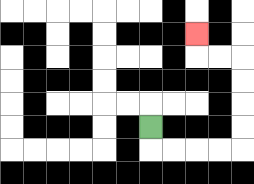{'start': '[6, 5]', 'end': '[8, 1]', 'path_directions': 'D,R,R,R,R,U,U,U,U,L,L,U', 'path_coordinates': '[[6, 5], [6, 6], [7, 6], [8, 6], [9, 6], [10, 6], [10, 5], [10, 4], [10, 3], [10, 2], [9, 2], [8, 2], [8, 1]]'}